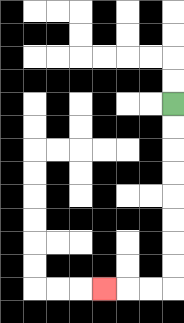{'start': '[7, 4]', 'end': '[4, 12]', 'path_directions': 'D,D,D,D,D,D,D,D,L,L,L', 'path_coordinates': '[[7, 4], [7, 5], [7, 6], [7, 7], [7, 8], [7, 9], [7, 10], [7, 11], [7, 12], [6, 12], [5, 12], [4, 12]]'}